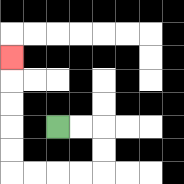{'start': '[2, 5]', 'end': '[0, 2]', 'path_directions': 'R,R,D,D,L,L,L,L,U,U,U,U,U', 'path_coordinates': '[[2, 5], [3, 5], [4, 5], [4, 6], [4, 7], [3, 7], [2, 7], [1, 7], [0, 7], [0, 6], [0, 5], [0, 4], [0, 3], [0, 2]]'}